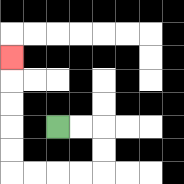{'start': '[2, 5]', 'end': '[0, 2]', 'path_directions': 'R,R,D,D,L,L,L,L,U,U,U,U,U', 'path_coordinates': '[[2, 5], [3, 5], [4, 5], [4, 6], [4, 7], [3, 7], [2, 7], [1, 7], [0, 7], [0, 6], [0, 5], [0, 4], [0, 3], [0, 2]]'}